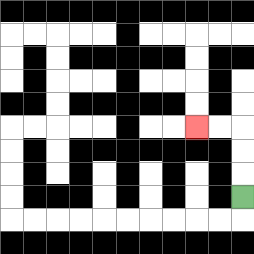{'start': '[10, 8]', 'end': '[8, 5]', 'path_directions': 'U,U,U,L,L', 'path_coordinates': '[[10, 8], [10, 7], [10, 6], [10, 5], [9, 5], [8, 5]]'}